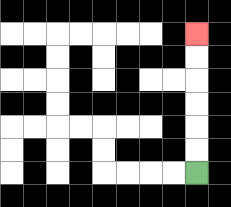{'start': '[8, 7]', 'end': '[8, 1]', 'path_directions': 'U,U,U,U,U,U', 'path_coordinates': '[[8, 7], [8, 6], [8, 5], [8, 4], [8, 3], [8, 2], [8, 1]]'}